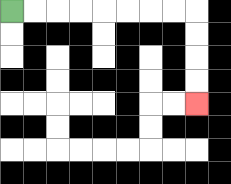{'start': '[0, 0]', 'end': '[8, 4]', 'path_directions': 'R,R,R,R,R,R,R,R,D,D,D,D', 'path_coordinates': '[[0, 0], [1, 0], [2, 0], [3, 0], [4, 0], [5, 0], [6, 0], [7, 0], [8, 0], [8, 1], [8, 2], [8, 3], [8, 4]]'}